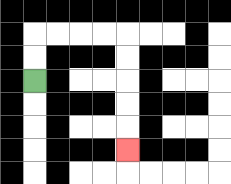{'start': '[1, 3]', 'end': '[5, 6]', 'path_directions': 'U,U,R,R,R,R,D,D,D,D,D', 'path_coordinates': '[[1, 3], [1, 2], [1, 1], [2, 1], [3, 1], [4, 1], [5, 1], [5, 2], [5, 3], [5, 4], [5, 5], [5, 6]]'}